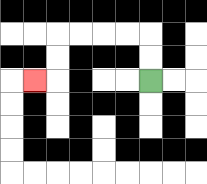{'start': '[6, 3]', 'end': '[1, 3]', 'path_directions': 'U,U,L,L,L,L,D,D,L', 'path_coordinates': '[[6, 3], [6, 2], [6, 1], [5, 1], [4, 1], [3, 1], [2, 1], [2, 2], [2, 3], [1, 3]]'}